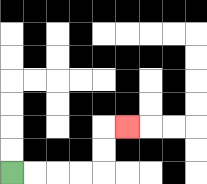{'start': '[0, 7]', 'end': '[5, 5]', 'path_directions': 'R,R,R,R,U,U,R', 'path_coordinates': '[[0, 7], [1, 7], [2, 7], [3, 7], [4, 7], [4, 6], [4, 5], [5, 5]]'}